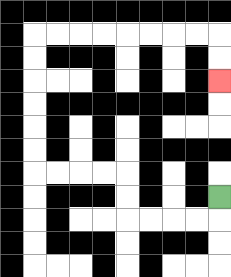{'start': '[9, 8]', 'end': '[9, 3]', 'path_directions': 'D,L,L,L,L,U,U,L,L,L,L,U,U,U,U,U,U,R,R,R,R,R,R,R,R,D,D', 'path_coordinates': '[[9, 8], [9, 9], [8, 9], [7, 9], [6, 9], [5, 9], [5, 8], [5, 7], [4, 7], [3, 7], [2, 7], [1, 7], [1, 6], [1, 5], [1, 4], [1, 3], [1, 2], [1, 1], [2, 1], [3, 1], [4, 1], [5, 1], [6, 1], [7, 1], [8, 1], [9, 1], [9, 2], [9, 3]]'}